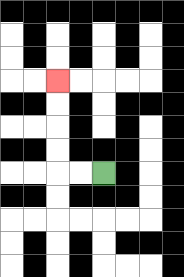{'start': '[4, 7]', 'end': '[2, 3]', 'path_directions': 'L,L,U,U,U,U', 'path_coordinates': '[[4, 7], [3, 7], [2, 7], [2, 6], [2, 5], [2, 4], [2, 3]]'}